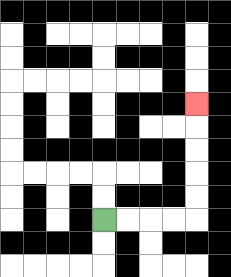{'start': '[4, 9]', 'end': '[8, 4]', 'path_directions': 'R,R,R,R,U,U,U,U,U', 'path_coordinates': '[[4, 9], [5, 9], [6, 9], [7, 9], [8, 9], [8, 8], [8, 7], [8, 6], [8, 5], [8, 4]]'}